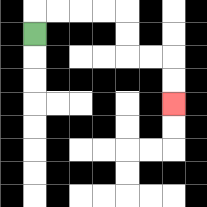{'start': '[1, 1]', 'end': '[7, 4]', 'path_directions': 'U,R,R,R,R,D,D,R,R,D,D', 'path_coordinates': '[[1, 1], [1, 0], [2, 0], [3, 0], [4, 0], [5, 0], [5, 1], [5, 2], [6, 2], [7, 2], [7, 3], [7, 4]]'}